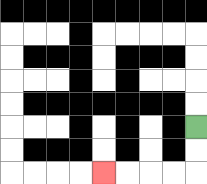{'start': '[8, 5]', 'end': '[4, 7]', 'path_directions': 'D,D,L,L,L,L', 'path_coordinates': '[[8, 5], [8, 6], [8, 7], [7, 7], [6, 7], [5, 7], [4, 7]]'}